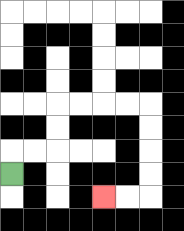{'start': '[0, 7]', 'end': '[4, 8]', 'path_directions': 'U,R,R,U,U,R,R,R,R,D,D,D,D,L,L', 'path_coordinates': '[[0, 7], [0, 6], [1, 6], [2, 6], [2, 5], [2, 4], [3, 4], [4, 4], [5, 4], [6, 4], [6, 5], [6, 6], [6, 7], [6, 8], [5, 8], [4, 8]]'}